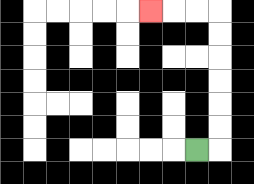{'start': '[8, 6]', 'end': '[6, 0]', 'path_directions': 'R,U,U,U,U,U,U,L,L,L', 'path_coordinates': '[[8, 6], [9, 6], [9, 5], [9, 4], [9, 3], [9, 2], [9, 1], [9, 0], [8, 0], [7, 0], [6, 0]]'}